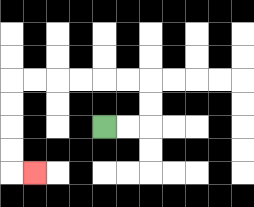{'start': '[4, 5]', 'end': '[1, 7]', 'path_directions': 'R,R,U,U,L,L,L,L,L,L,D,D,D,D,R', 'path_coordinates': '[[4, 5], [5, 5], [6, 5], [6, 4], [6, 3], [5, 3], [4, 3], [3, 3], [2, 3], [1, 3], [0, 3], [0, 4], [0, 5], [0, 6], [0, 7], [1, 7]]'}